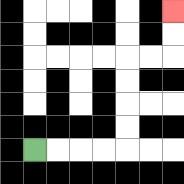{'start': '[1, 6]', 'end': '[7, 0]', 'path_directions': 'R,R,R,R,U,U,U,U,R,R,U,U', 'path_coordinates': '[[1, 6], [2, 6], [3, 6], [4, 6], [5, 6], [5, 5], [5, 4], [5, 3], [5, 2], [6, 2], [7, 2], [7, 1], [7, 0]]'}